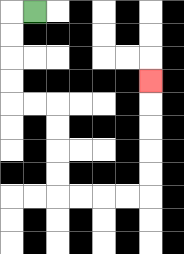{'start': '[1, 0]', 'end': '[6, 3]', 'path_directions': 'L,D,D,D,D,R,R,D,D,D,D,R,R,R,R,U,U,U,U,U', 'path_coordinates': '[[1, 0], [0, 0], [0, 1], [0, 2], [0, 3], [0, 4], [1, 4], [2, 4], [2, 5], [2, 6], [2, 7], [2, 8], [3, 8], [4, 8], [5, 8], [6, 8], [6, 7], [6, 6], [6, 5], [6, 4], [6, 3]]'}